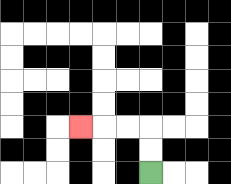{'start': '[6, 7]', 'end': '[3, 5]', 'path_directions': 'U,U,L,L,L', 'path_coordinates': '[[6, 7], [6, 6], [6, 5], [5, 5], [4, 5], [3, 5]]'}